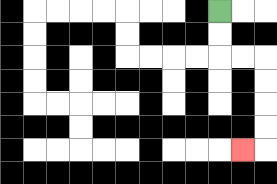{'start': '[9, 0]', 'end': '[10, 6]', 'path_directions': 'D,D,R,R,D,D,D,D,L', 'path_coordinates': '[[9, 0], [9, 1], [9, 2], [10, 2], [11, 2], [11, 3], [11, 4], [11, 5], [11, 6], [10, 6]]'}